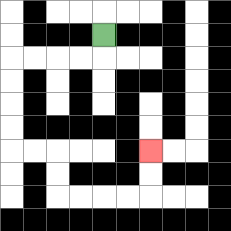{'start': '[4, 1]', 'end': '[6, 6]', 'path_directions': 'D,L,L,L,L,D,D,D,D,R,R,D,D,R,R,R,R,U,U', 'path_coordinates': '[[4, 1], [4, 2], [3, 2], [2, 2], [1, 2], [0, 2], [0, 3], [0, 4], [0, 5], [0, 6], [1, 6], [2, 6], [2, 7], [2, 8], [3, 8], [4, 8], [5, 8], [6, 8], [6, 7], [6, 6]]'}